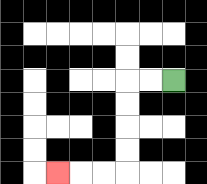{'start': '[7, 3]', 'end': '[2, 7]', 'path_directions': 'L,L,D,D,D,D,L,L,L', 'path_coordinates': '[[7, 3], [6, 3], [5, 3], [5, 4], [5, 5], [5, 6], [5, 7], [4, 7], [3, 7], [2, 7]]'}